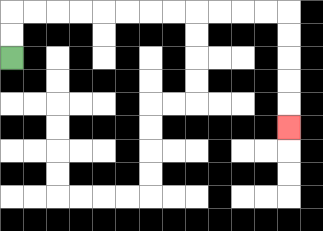{'start': '[0, 2]', 'end': '[12, 5]', 'path_directions': 'U,U,R,R,R,R,R,R,R,R,R,R,R,R,D,D,D,D,D', 'path_coordinates': '[[0, 2], [0, 1], [0, 0], [1, 0], [2, 0], [3, 0], [4, 0], [5, 0], [6, 0], [7, 0], [8, 0], [9, 0], [10, 0], [11, 0], [12, 0], [12, 1], [12, 2], [12, 3], [12, 4], [12, 5]]'}